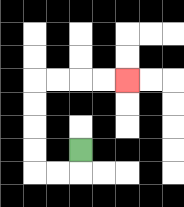{'start': '[3, 6]', 'end': '[5, 3]', 'path_directions': 'D,L,L,U,U,U,U,R,R,R,R', 'path_coordinates': '[[3, 6], [3, 7], [2, 7], [1, 7], [1, 6], [1, 5], [1, 4], [1, 3], [2, 3], [3, 3], [4, 3], [5, 3]]'}